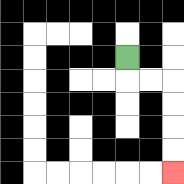{'start': '[5, 2]', 'end': '[7, 7]', 'path_directions': 'D,R,R,D,D,D,D', 'path_coordinates': '[[5, 2], [5, 3], [6, 3], [7, 3], [7, 4], [7, 5], [7, 6], [7, 7]]'}